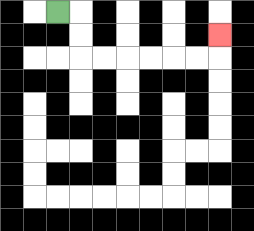{'start': '[2, 0]', 'end': '[9, 1]', 'path_directions': 'R,D,D,R,R,R,R,R,R,U', 'path_coordinates': '[[2, 0], [3, 0], [3, 1], [3, 2], [4, 2], [5, 2], [6, 2], [7, 2], [8, 2], [9, 2], [9, 1]]'}